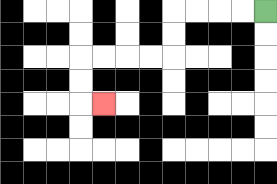{'start': '[11, 0]', 'end': '[4, 4]', 'path_directions': 'L,L,L,L,D,D,L,L,L,L,D,D,R', 'path_coordinates': '[[11, 0], [10, 0], [9, 0], [8, 0], [7, 0], [7, 1], [7, 2], [6, 2], [5, 2], [4, 2], [3, 2], [3, 3], [3, 4], [4, 4]]'}